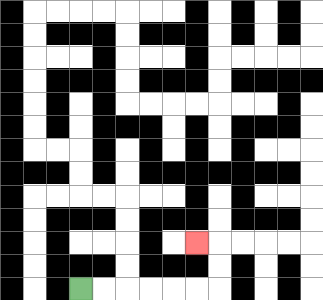{'start': '[3, 12]', 'end': '[8, 10]', 'path_directions': 'R,R,R,R,R,R,U,U,L', 'path_coordinates': '[[3, 12], [4, 12], [5, 12], [6, 12], [7, 12], [8, 12], [9, 12], [9, 11], [9, 10], [8, 10]]'}